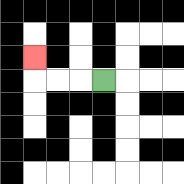{'start': '[4, 3]', 'end': '[1, 2]', 'path_directions': 'L,L,L,U', 'path_coordinates': '[[4, 3], [3, 3], [2, 3], [1, 3], [1, 2]]'}